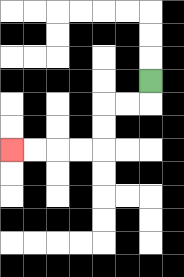{'start': '[6, 3]', 'end': '[0, 6]', 'path_directions': 'D,L,L,D,D,L,L,L,L', 'path_coordinates': '[[6, 3], [6, 4], [5, 4], [4, 4], [4, 5], [4, 6], [3, 6], [2, 6], [1, 6], [0, 6]]'}